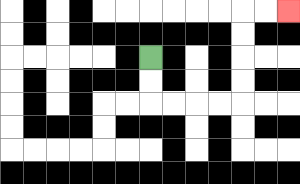{'start': '[6, 2]', 'end': '[12, 0]', 'path_directions': 'D,D,R,R,R,R,U,U,U,U,R,R', 'path_coordinates': '[[6, 2], [6, 3], [6, 4], [7, 4], [8, 4], [9, 4], [10, 4], [10, 3], [10, 2], [10, 1], [10, 0], [11, 0], [12, 0]]'}